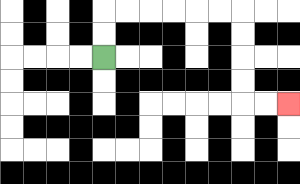{'start': '[4, 2]', 'end': '[12, 4]', 'path_directions': 'U,U,R,R,R,R,R,R,D,D,D,D,R,R', 'path_coordinates': '[[4, 2], [4, 1], [4, 0], [5, 0], [6, 0], [7, 0], [8, 0], [9, 0], [10, 0], [10, 1], [10, 2], [10, 3], [10, 4], [11, 4], [12, 4]]'}